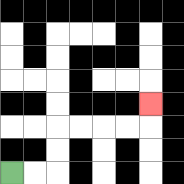{'start': '[0, 7]', 'end': '[6, 4]', 'path_directions': 'R,R,U,U,R,R,R,R,U', 'path_coordinates': '[[0, 7], [1, 7], [2, 7], [2, 6], [2, 5], [3, 5], [4, 5], [5, 5], [6, 5], [6, 4]]'}